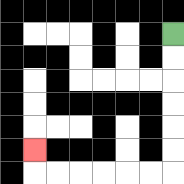{'start': '[7, 1]', 'end': '[1, 6]', 'path_directions': 'D,D,D,D,D,D,L,L,L,L,L,L,U', 'path_coordinates': '[[7, 1], [7, 2], [7, 3], [7, 4], [7, 5], [7, 6], [7, 7], [6, 7], [5, 7], [4, 7], [3, 7], [2, 7], [1, 7], [1, 6]]'}